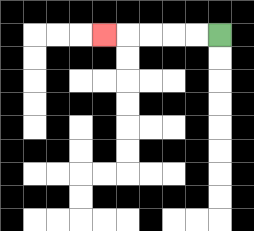{'start': '[9, 1]', 'end': '[4, 1]', 'path_directions': 'L,L,L,L,L', 'path_coordinates': '[[9, 1], [8, 1], [7, 1], [6, 1], [5, 1], [4, 1]]'}